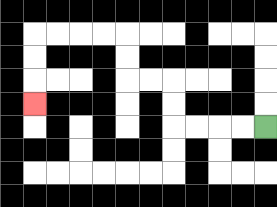{'start': '[11, 5]', 'end': '[1, 4]', 'path_directions': 'L,L,L,L,U,U,L,L,U,U,L,L,L,L,D,D,D', 'path_coordinates': '[[11, 5], [10, 5], [9, 5], [8, 5], [7, 5], [7, 4], [7, 3], [6, 3], [5, 3], [5, 2], [5, 1], [4, 1], [3, 1], [2, 1], [1, 1], [1, 2], [1, 3], [1, 4]]'}